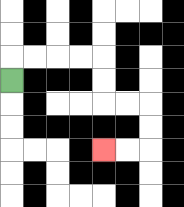{'start': '[0, 3]', 'end': '[4, 6]', 'path_directions': 'U,R,R,R,R,D,D,R,R,D,D,L,L', 'path_coordinates': '[[0, 3], [0, 2], [1, 2], [2, 2], [3, 2], [4, 2], [4, 3], [4, 4], [5, 4], [6, 4], [6, 5], [6, 6], [5, 6], [4, 6]]'}